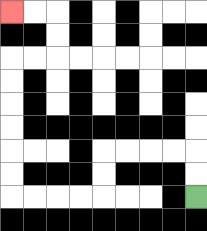{'start': '[8, 8]', 'end': '[0, 0]', 'path_directions': 'U,U,L,L,L,L,D,D,L,L,L,L,U,U,U,U,U,U,R,R,U,U,L,L', 'path_coordinates': '[[8, 8], [8, 7], [8, 6], [7, 6], [6, 6], [5, 6], [4, 6], [4, 7], [4, 8], [3, 8], [2, 8], [1, 8], [0, 8], [0, 7], [0, 6], [0, 5], [0, 4], [0, 3], [0, 2], [1, 2], [2, 2], [2, 1], [2, 0], [1, 0], [0, 0]]'}